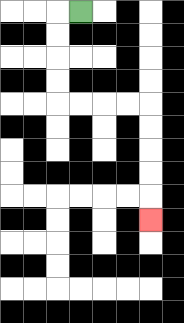{'start': '[3, 0]', 'end': '[6, 9]', 'path_directions': 'L,D,D,D,D,R,R,R,R,D,D,D,D,D', 'path_coordinates': '[[3, 0], [2, 0], [2, 1], [2, 2], [2, 3], [2, 4], [3, 4], [4, 4], [5, 4], [6, 4], [6, 5], [6, 6], [6, 7], [6, 8], [6, 9]]'}